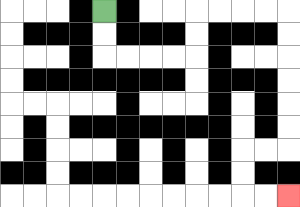{'start': '[4, 0]', 'end': '[12, 8]', 'path_directions': 'D,D,R,R,R,R,U,U,R,R,R,R,D,D,D,D,D,D,L,L,D,D,R,R', 'path_coordinates': '[[4, 0], [4, 1], [4, 2], [5, 2], [6, 2], [7, 2], [8, 2], [8, 1], [8, 0], [9, 0], [10, 0], [11, 0], [12, 0], [12, 1], [12, 2], [12, 3], [12, 4], [12, 5], [12, 6], [11, 6], [10, 6], [10, 7], [10, 8], [11, 8], [12, 8]]'}